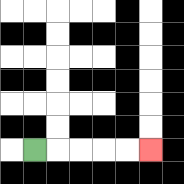{'start': '[1, 6]', 'end': '[6, 6]', 'path_directions': 'R,R,R,R,R', 'path_coordinates': '[[1, 6], [2, 6], [3, 6], [4, 6], [5, 6], [6, 6]]'}